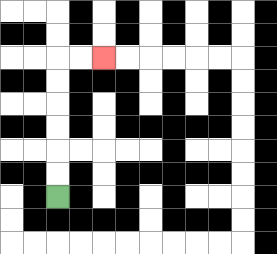{'start': '[2, 8]', 'end': '[4, 2]', 'path_directions': 'U,U,U,U,U,U,R,R', 'path_coordinates': '[[2, 8], [2, 7], [2, 6], [2, 5], [2, 4], [2, 3], [2, 2], [3, 2], [4, 2]]'}